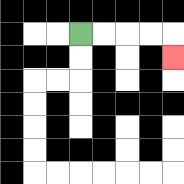{'start': '[3, 1]', 'end': '[7, 2]', 'path_directions': 'R,R,R,R,D', 'path_coordinates': '[[3, 1], [4, 1], [5, 1], [6, 1], [7, 1], [7, 2]]'}